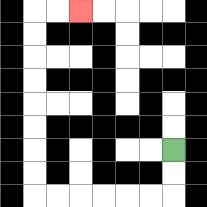{'start': '[7, 6]', 'end': '[3, 0]', 'path_directions': 'D,D,L,L,L,L,L,L,U,U,U,U,U,U,U,U,R,R', 'path_coordinates': '[[7, 6], [7, 7], [7, 8], [6, 8], [5, 8], [4, 8], [3, 8], [2, 8], [1, 8], [1, 7], [1, 6], [1, 5], [1, 4], [1, 3], [1, 2], [1, 1], [1, 0], [2, 0], [3, 0]]'}